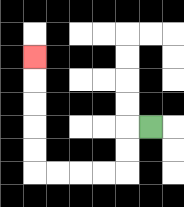{'start': '[6, 5]', 'end': '[1, 2]', 'path_directions': 'L,D,D,L,L,L,L,U,U,U,U,U', 'path_coordinates': '[[6, 5], [5, 5], [5, 6], [5, 7], [4, 7], [3, 7], [2, 7], [1, 7], [1, 6], [1, 5], [1, 4], [1, 3], [1, 2]]'}